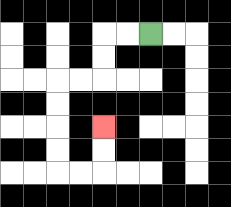{'start': '[6, 1]', 'end': '[4, 5]', 'path_directions': 'L,L,D,D,L,L,D,D,D,D,R,R,U,U', 'path_coordinates': '[[6, 1], [5, 1], [4, 1], [4, 2], [4, 3], [3, 3], [2, 3], [2, 4], [2, 5], [2, 6], [2, 7], [3, 7], [4, 7], [4, 6], [4, 5]]'}